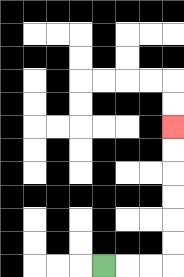{'start': '[4, 11]', 'end': '[7, 5]', 'path_directions': 'R,R,R,U,U,U,U,U,U', 'path_coordinates': '[[4, 11], [5, 11], [6, 11], [7, 11], [7, 10], [7, 9], [7, 8], [7, 7], [7, 6], [7, 5]]'}